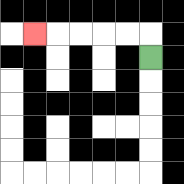{'start': '[6, 2]', 'end': '[1, 1]', 'path_directions': 'U,L,L,L,L,L', 'path_coordinates': '[[6, 2], [6, 1], [5, 1], [4, 1], [3, 1], [2, 1], [1, 1]]'}